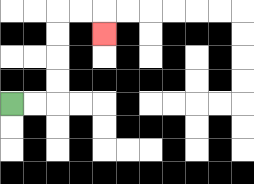{'start': '[0, 4]', 'end': '[4, 1]', 'path_directions': 'R,R,U,U,U,U,R,R,D', 'path_coordinates': '[[0, 4], [1, 4], [2, 4], [2, 3], [2, 2], [2, 1], [2, 0], [3, 0], [4, 0], [4, 1]]'}